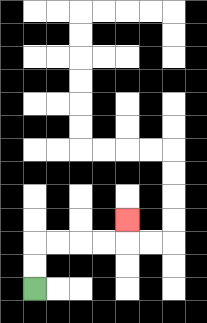{'start': '[1, 12]', 'end': '[5, 9]', 'path_directions': 'U,U,R,R,R,R,U', 'path_coordinates': '[[1, 12], [1, 11], [1, 10], [2, 10], [3, 10], [4, 10], [5, 10], [5, 9]]'}